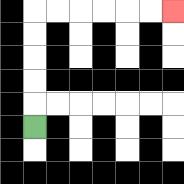{'start': '[1, 5]', 'end': '[7, 0]', 'path_directions': 'U,U,U,U,U,R,R,R,R,R,R', 'path_coordinates': '[[1, 5], [1, 4], [1, 3], [1, 2], [1, 1], [1, 0], [2, 0], [3, 0], [4, 0], [5, 0], [6, 0], [7, 0]]'}